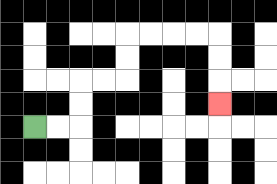{'start': '[1, 5]', 'end': '[9, 4]', 'path_directions': 'R,R,U,U,R,R,U,U,R,R,R,R,D,D,D', 'path_coordinates': '[[1, 5], [2, 5], [3, 5], [3, 4], [3, 3], [4, 3], [5, 3], [5, 2], [5, 1], [6, 1], [7, 1], [8, 1], [9, 1], [9, 2], [9, 3], [9, 4]]'}